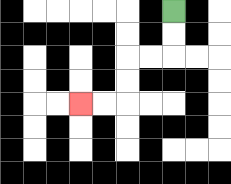{'start': '[7, 0]', 'end': '[3, 4]', 'path_directions': 'D,D,L,L,D,D,L,L', 'path_coordinates': '[[7, 0], [7, 1], [7, 2], [6, 2], [5, 2], [5, 3], [5, 4], [4, 4], [3, 4]]'}